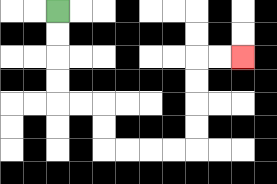{'start': '[2, 0]', 'end': '[10, 2]', 'path_directions': 'D,D,D,D,R,R,D,D,R,R,R,R,U,U,U,U,R,R', 'path_coordinates': '[[2, 0], [2, 1], [2, 2], [2, 3], [2, 4], [3, 4], [4, 4], [4, 5], [4, 6], [5, 6], [6, 6], [7, 6], [8, 6], [8, 5], [8, 4], [8, 3], [8, 2], [9, 2], [10, 2]]'}